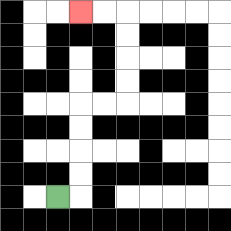{'start': '[2, 8]', 'end': '[3, 0]', 'path_directions': 'R,U,U,U,U,R,R,U,U,U,U,L,L', 'path_coordinates': '[[2, 8], [3, 8], [3, 7], [3, 6], [3, 5], [3, 4], [4, 4], [5, 4], [5, 3], [5, 2], [5, 1], [5, 0], [4, 0], [3, 0]]'}